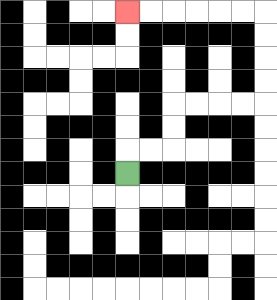{'start': '[5, 7]', 'end': '[5, 0]', 'path_directions': 'U,R,R,U,U,R,R,R,R,U,U,U,U,L,L,L,L,L,L', 'path_coordinates': '[[5, 7], [5, 6], [6, 6], [7, 6], [7, 5], [7, 4], [8, 4], [9, 4], [10, 4], [11, 4], [11, 3], [11, 2], [11, 1], [11, 0], [10, 0], [9, 0], [8, 0], [7, 0], [6, 0], [5, 0]]'}